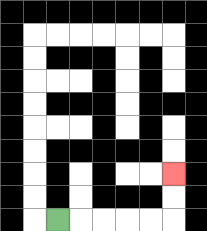{'start': '[2, 9]', 'end': '[7, 7]', 'path_directions': 'R,R,R,R,R,U,U', 'path_coordinates': '[[2, 9], [3, 9], [4, 9], [5, 9], [6, 9], [7, 9], [7, 8], [7, 7]]'}